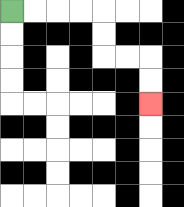{'start': '[0, 0]', 'end': '[6, 4]', 'path_directions': 'R,R,R,R,D,D,R,R,D,D', 'path_coordinates': '[[0, 0], [1, 0], [2, 0], [3, 0], [4, 0], [4, 1], [4, 2], [5, 2], [6, 2], [6, 3], [6, 4]]'}